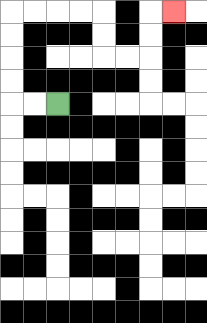{'start': '[2, 4]', 'end': '[7, 0]', 'path_directions': 'L,L,U,U,U,U,R,R,R,R,D,D,R,R,U,U,R', 'path_coordinates': '[[2, 4], [1, 4], [0, 4], [0, 3], [0, 2], [0, 1], [0, 0], [1, 0], [2, 0], [3, 0], [4, 0], [4, 1], [4, 2], [5, 2], [6, 2], [6, 1], [6, 0], [7, 0]]'}